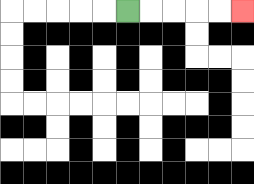{'start': '[5, 0]', 'end': '[10, 0]', 'path_directions': 'R,R,R,R,R', 'path_coordinates': '[[5, 0], [6, 0], [7, 0], [8, 0], [9, 0], [10, 0]]'}